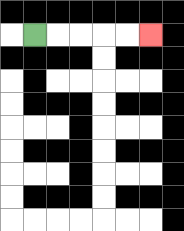{'start': '[1, 1]', 'end': '[6, 1]', 'path_directions': 'R,R,R,R,R', 'path_coordinates': '[[1, 1], [2, 1], [3, 1], [4, 1], [5, 1], [6, 1]]'}